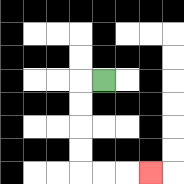{'start': '[4, 3]', 'end': '[6, 7]', 'path_directions': 'L,D,D,D,D,R,R,R', 'path_coordinates': '[[4, 3], [3, 3], [3, 4], [3, 5], [3, 6], [3, 7], [4, 7], [5, 7], [6, 7]]'}